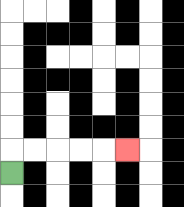{'start': '[0, 7]', 'end': '[5, 6]', 'path_directions': 'U,R,R,R,R,R', 'path_coordinates': '[[0, 7], [0, 6], [1, 6], [2, 6], [3, 6], [4, 6], [5, 6]]'}